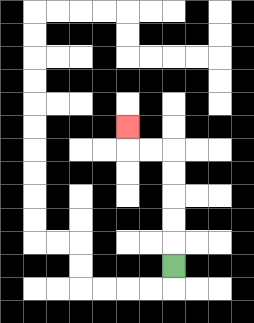{'start': '[7, 11]', 'end': '[5, 5]', 'path_directions': 'U,U,U,U,U,L,L,U', 'path_coordinates': '[[7, 11], [7, 10], [7, 9], [7, 8], [7, 7], [7, 6], [6, 6], [5, 6], [5, 5]]'}